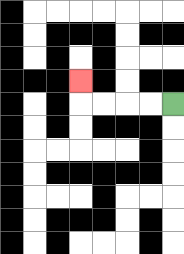{'start': '[7, 4]', 'end': '[3, 3]', 'path_directions': 'L,L,L,L,U', 'path_coordinates': '[[7, 4], [6, 4], [5, 4], [4, 4], [3, 4], [3, 3]]'}